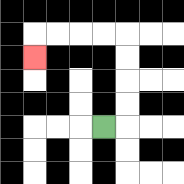{'start': '[4, 5]', 'end': '[1, 2]', 'path_directions': 'R,U,U,U,U,L,L,L,L,D', 'path_coordinates': '[[4, 5], [5, 5], [5, 4], [5, 3], [5, 2], [5, 1], [4, 1], [3, 1], [2, 1], [1, 1], [1, 2]]'}